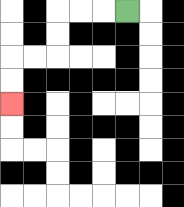{'start': '[5, 0]', 'end': '[0, 4]', 'path_directions': 'L,L,L,D,D,L,L,D,D', 'path_coordinates': '[[5, 0], [4, 0], [3, 0], [2, 0], [2, 1], [2, 2], [1, 2], [0, 2], [0, 3], [0, 4]]'}